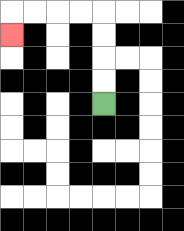{'start': '[4, 4]', 'end': '[0, 1]', 'path_directions': 'U,U,U,U,L,L,L,L,D', 'path_coordinates': '[[4, 4], [4, 3], [4, 2], [4, 1], [4, 0], [3, 0], [2, 0], [1, 0], [0, 0], [0, 1]]'}